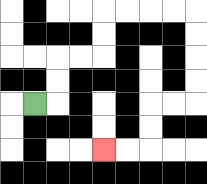{'start': '[1, 4]', 'end': '[4, 6]', 'path_directions': 'R,U,U,R,R,U,U,R,R,R,R,D,D,D,D,L,L,D,D,L,L', 'path_coordinates': '[[1, 4], [2, 4], [2, 3], [2, 2], [3, 2], [4, 2], [4, 1], [4, 0], [5, 0], [6, 0], [7, 0], [8, 0], [8, 1], [8, 2], [8, 3], [8, 4], [7, 4], [6, 4], [6, 5], [6, 6], [5, 6], [4, 6]]'}